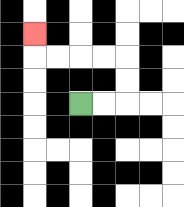{'start': '[3, 4]', 'end': '[1, 1]', 'path_directions': 'R,R,U,U,L,L,L,L,U', 'path_coordinates': '[[3, 4], [4, 4], [5, 4], [5, 3], [5, 2], [4, 2], [3, 2], [2, 2], [1, 2], [1, 1]]'}